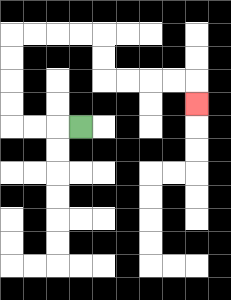{'start': '[3, 5]', 'end': '[8, 4]', 'path_directions': 'L,L,L,U,U,U,U,R,R,R,R,D,D,R,R,R,R,D', 'path_coordinates': '[[3, 5], [2, 5], [1, 5], [0, 5], [0, 4], [0, 3], [0, 2], [0, 1], [1, 1], [2, 1], [3, 1], [4, 1], [4, 2], [4, 3], [5, 3], [6, 3], [7, 3], [8, 3], [8, 4]]'}